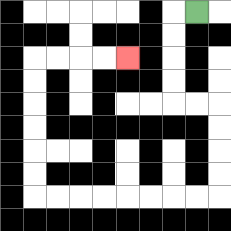{'start': '[8, 0]', 'end': '[5, 2]', 'path_directions': 'L,D,D,D,D,R,R,D,D,D,D,L,L,L,L,L,L,L,L,U,U,U,U,U,U,R,R,R,R', 'path_coordinates': '[[8, 0], [7, 0], [7, 1], [7, 2], [7, 3], [7, 4], [8, 4], [9, 4], [9, 5], [9, 6], [9, 7], [9, 8], [8, 8], [7, 8], [6, 8], [5, 8], [4, 8], [3, 8], [2, 8], [1, 8], [1, 7], [1, 6], [1, 5], [1, 4], [1, 3], [1, 2], [2, 2], [3, 2], [4, 2], [5, 2]]'}